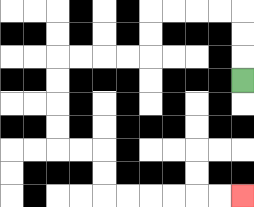{'start': '[10, 3]', 'end': '[10, 8]', 'path_directions': 'U,U,U,L,L,L,L,D,D,L,L,L,L,D,D,D,D,R,R,D,D,R,R,R,R,R,R', 'path_coordinates': '[[10, 3], [10, 2], [10, 1], [10, 0], [9, 0], [8, 0], [7, 0], [6, 0], [6, 1], [6, 2], [5, 2], [4, 2], [3, 2], [2, 2], [2, 3], [2, 4], [2, 5], [2, 6], [3, 6], [4, 6], [4, 7], [4, 8], [5, 8], [6, 8], [7, 8], [8, 8], [9, 8], [10, 8]]'}